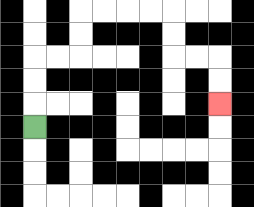{'start': '[1, 5]', 'end': '[9, 4]', 'path_directions': 'U,U,U,R,R,U,U,R,R,R,R,D,D,R,R,D,D', 'path_coordinates': '[[1, 5], [1, 4], [1, 3], [1, 2], [2, 2], [3, 2], [3, 1], [3, 0], [4, 0], [5, 0], [6, 0], [7, 0], [7, 1], [7, 2], [8, 2], [9, 2], [9, 3], [9, 4]]'}